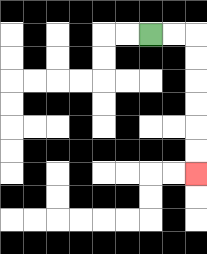{'start': '[6, 1]', 'end': '[8, 7]', 'path_directions': 'R,R,D,D,D,D,D,D', 'path_coordinates': '[[6, 1], [7, 1], [8, 1], [8, 2], [8, 3], [8, 4], [8, 5], [8, 6], [8, 7]]'}